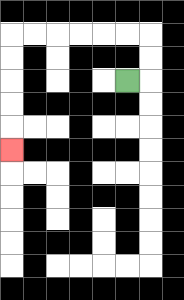{'start': '[5, 3]', 'end': '[0, 6]', 'path_directions': 'R,U,U,L,L,L,L,L,L,D,D,D,D,D', 'path_coordinates': '[[5, 3], [6, 3], [6, 2], [6, 1], [5, 1], [4, 1], [3, 1], [2, 1], [1, 1], [0, 1], [0, 2], [0, 3], [0, 4], [0, 5], [0, 6]]'}